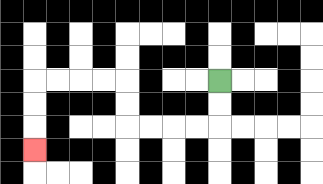{'start': '[9, 3]', 'end': '[1, 6]', 'path_directions': 'D,D,L,L,L,L,U,U,L,L,L,L,D,D,D', 'path_coordinates': '[[9, 3], [9, 4], [9, 5], [8, 5], [7, 5], [6, 5], [5, 5], [5, 4], [5, 3], [4, 3], [3, 3], [2, 3], [1, 3], [1, 4], [1, 5], [1, 6]]'}